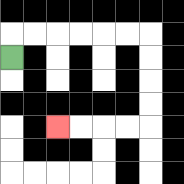{'start': '[0, 2]', 'end': '[2, 5]', 'path_directions': 'U,R,R,R,R,R,R,D,D,D,D,L,L,L,L', 'path_coordinates': '[[0, 2], [0, 1], [1, 1], [2, 1], [3, 1], [4, 1], [5, 1], [6, 1], [6, 2], [6, 3], [6, 4], [6, 5], [5, 5], [4, 5], [3, 5], [2, 5]]'}